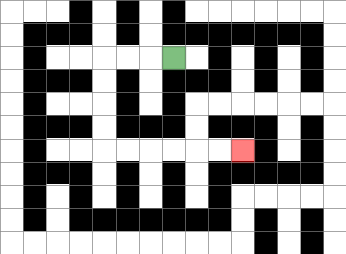{'start': '[7, 2]', 'end': '[10, 6]', 'path_directions': 'L,L,L,D,D,D,D,R,R,R,R,R,R', 'path_coordinates': '[[7, 2], [6, 2], [5, 2], [4, 2], [4, 3], [4, 4], [4, 5], [4, 6], [5, 6], [6, 6], [7, 6], [8, 6], [9, 6], [10, 6]]'}